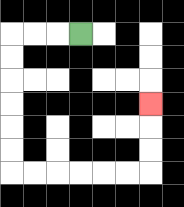{'start': '[3, 1]', 'end': '[6, 4]', 'path_directions': 'L,L,L,D,D,D,D,D,D,R,R,R,R,R,R,U,U,U', 'path_coordinates': '[[3, 1], [2, 1], [1, 1], [0, 1], [0, 2], [0, 3], [0, 4], [0, 5], [0, 6], [0, 7], [1, 7], [2, 7], [3, 7], [4, 7], [5, 7], [6, 7], [6, 6], [6, 5], [6, 4]]'}